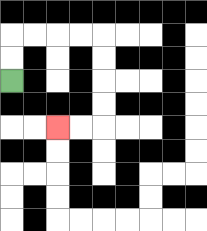{'start': '[0, 3]', 'end': '[2, 5]', 'path_directions': 'U,U,R,R,R,R,D,D,D,D,L,L', 'path_coordinates': '[[0, 3], [0, 2], [0, 1], [1, 1], [2, 1], [3, 1], [4, 1], [4, 2], [4, 3], [4, 4], [4, 5], [3, 5], [2, 5]]'}